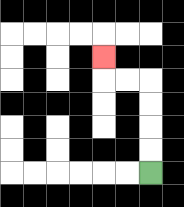{'start': '[6, 7]', 'end': '[4, 2]', 'path_directions': 'U,U,U,U,L,L,U', 'path_coordinates': '[[6, 7], [6, 6], [6, 5], [6, 4], [6, 3], [5, 3], [4, 3], [4, 2]]'}